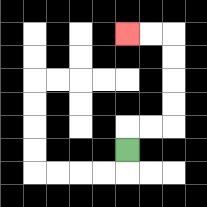{'start': '[5, 6]', 'end': '[5, 1]', 'path_directions': 'U,R,R,U,U,U,U,L,L', 'path_coordinates': '[[5, 6], [5, 5], [6, 5], [7, 5], [7, 4], [7, 3], [7, 2], [7, 1], [6, 1], [5, 1]]'}